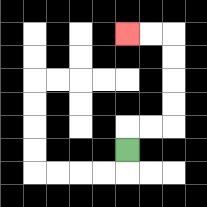{'start': '[5, 6]', 'end': '[5, 1]', 'path_directions': 'U,R,R,U,U,U,U,L,L', 'path_coordinates': '[[5, 6], [5, 5], [6, 5], [7, 5], [7, 4], [7, 3], [7, 2], [7, 1], [6, 1], [5, 1]]'}